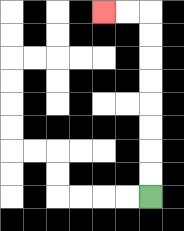{'start': '[6, 8]', 'end': '[4, 0]', 'path_directions': 'U,U,U,U,U,U,U,U,L,L', 'path_coordinates': '[[6, 8], [6, 7], [6, 6], [6, 5], [6, 4], [6, 3], [6, 2], [6, 1], [6, 0], [5, 0], [4, 0]]'}